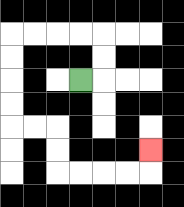{'start': '[3, 3]', 'end': '[6, 6]', 'path_directions': 'R,U,U,L,L,L,L,D,D,D,D,R,R,D,D,R,R,R,R,U', 'path_coordinates': '[[3, 3], [4, 3], [4, 2], [4, 1], [3, 1], [2, 1], [1, 1], [0, 1], [0, 2], [0, 3], [0, 4], [0, 5], [1, 5], [2, 5], [2, 6], [2, 7], [3, 7], [4, 7], [5, 7], [6, 7], [6, 6]]'}